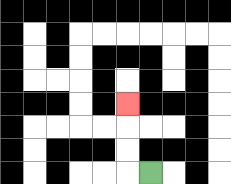{'start': '[6, 7]', 'end': '[5, 4]', 'path_directions': 'L,U,U,U', 'path_coordinates': '[[6, 7], [5, 7], [5, 6], [5, 5], [5, 4]]'}